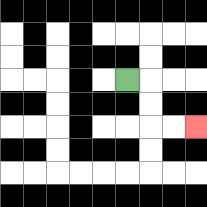{'start': '[5, 3]', 'end': '[8, 5]', 'path_directions': 'R,D,D,R,R', 'path_coordinates': '[[5, 3], [6, 3], [6, 4], [6, 5], [7, 5], [8, 5]]'}